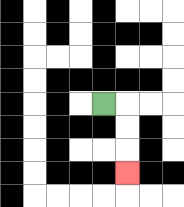{'start': '[4, 4]', 'end': '[5, 7]', 'path_directions': 'R,D,D,D', 'path_coordinates': '[[4, 4], [5, 4], [5, 5], [5, 6], [5, 7]]'}